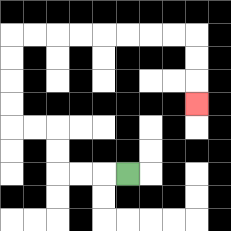{'start': '[5, 7]', 'end': '[8, 4]', 'path_directions': 'L,L,L,U,U,L,L,U,U,U,U,R,R,R,R,R,R,R,R,D,D,D', 'path_coordinates': '[[5, 7], [4, 7], [3, 7], [2, 7], [2, 6], [2, 5], [1, 5], [0, 5], [0, 4], [0, 3], [0, 2], [0, 1], [1, 1], [2, 1], [3, 1], [4, 1], [5, 1], [6, 1], [7, 1], [8, 1], [8, 2], [8, 3], [8, 4]]'}